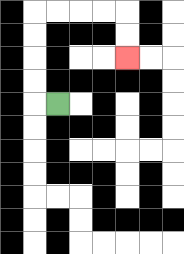{'start': '[2, 4]', 'end': '[5, 2]', 'path_directions': 'L,U,U,U,U,R,R,R,R,D,D', 'path_coordinates': '[[2, 4], [1, 4], [1, 3], [1, 2], [1, 1], [1, 0], [2, 0], [3, 0], [4, 0], [5, 0], [5, 1], [5, 2]]'}